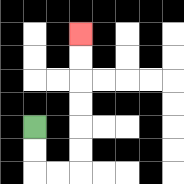{'start': '[1, 5]', 'end': '[3, 1]', 'path_directions': 'D,D,R,R,U,U,U,U,U,U', 'path_coordinates': '[[1, 5], [1, 6], [1, 7], [2, 7], [3, 7], [3, 6], [3, 5], [3, 4], [3, 3], [3, 2], [3, 1]]'}